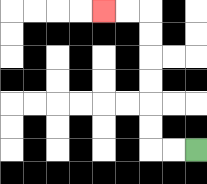{'start': '[8, 6]', 'end': '[4, 0]', 'path_directions': 'L,L,U,U,U,U,U,U,L,L', 'path_coordinates': '[[8, 6], [7, 6], [6, 6], [6, 5], [6, 4], [6, 3], [6, 2], [6, 1], [6, 0], [5, 0], [4, 0]]'}